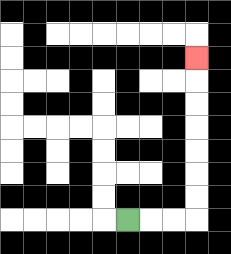{'start': '[5, 9]', 'end': '[8, 2]', 'path_directions': 'R,R,R,U,U,U,U,U,U,U', 'path_coordinates': '[[5, 9], [6, 9], [7, 9], [8, 9], [8, 8], [8, 7], [8, 6], [8, 5], [8, 4], [8, 3], [8, 2]]'}